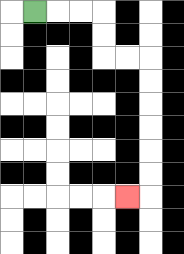{'start': '[1, 0]', 'end': '[5, 8]', 'path_directions': 'R,R,R,D,D,R,R,D,D,D,D,D,D,L', 'path_coordinates': '[[1, 0], [2, 0], [3, 0], [4, 0], [4, 1], [4, 2], [5, 2], [6, 2], [6, 3], [6, 4], [6, 5], [6, 6], [6, 7], [6, 8], [5, 8]]'}